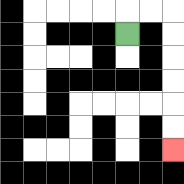{'start': '[5, 1]', 'end': '[7, 6]', 'path_directions': 'U,R,R,D,D,D,D,D,D', 'path_coordinates': '[[5, 1], [5, 0], [6, 0], [7, 0], [7, 1], [7, 2], [7, 3], [7, 4], [7, 5], [7, 6]]'}